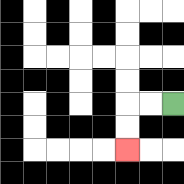{'start': '[7, 4]', 'end': '[5, 6]', 'path_directions': 'L,L,D,D', 'path_coordinates': '[[7, 4], [6, 4], [5, 4], [5, 5], [5, 6]]'}